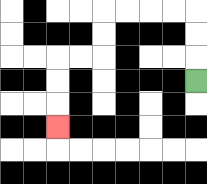{'start': '[8, 3]', 'end': '[2, 5]', 'path_directions': 'U,U,U,L,L,L,L,D,D,L,L,D,D,D', 'path_coordinates': '[[8, 3], [8, 2], [8, 1], [8, 0], [7, 0], [6, 0], [5, 0], [4, 0], [4, 1], [4, 2], [3, 2], [2, 2], [2, 3], [2, 4], [2, 5]]'}